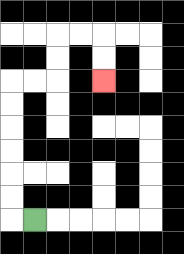{'start': '[1, 9]', 'end': '[4, 3]', 'path_directions': 'L,U,U,U,U,U,U,R,R,U,U,R,R,D,D', 'path_coordinates': '[[1, 9], [0, 9], [0, 8], [0, 7], [0, 6], [0, 5], [0, 4], [0, 3], [1, 3], [2, 3], [2, 2], [2, 1], [3, 1], [4, 1], [4, 2], [4, 3]]'}